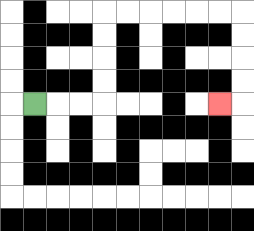{'start': '[1, 4]', 'end': '[9, 4]', 'path_directions': 'R,R,R,U,U,U,U,R,R,R,R,R,R,D,D,D,D,L', 'path_coordinates': '[[1, 4], [2, 4], [3, 4], [4, 4], [4, 3], [4, 2], [4, 1], [4, 0], [5, 0], [6, 0], [7, 0], [8, 0], [9, 0], [10, 0], [10, 1], [10, 2], [10, 3], [10, 4], [9, 4]]'}